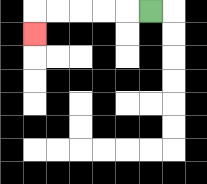{'start': '[6, 0]', 'end': '[1, 1]', 'path_directions': 'L,L,L,L,L,D', 'path_coordinates': '[[6, 0], [5, 0], [4, 0], [3, 0], [2, 0], [1, 0], [1, 1]]'}